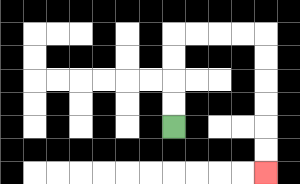{'start': '[7, 5]', 'end': '[11, 7]', 'path_directions': 'U,U,U,U,R,R,R,R,D,D,D,D,D,D', 'path_coordinates': '[[7, 5], [7, 4], [7, 3], [7, 2], [7, 1], [8, 1], [9, 1], [10, 1], [11, 1], [11, 2], [11, 3], [11, 4], [11, 5], [11, 6], [11, 7]]'}